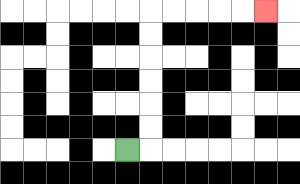{'start': '[5, 6]', 'end': '[11, 0]', 'path_directions': 'R,U,U,U,U,U,U,R,R,R,R,R', 'path_coordinates': '[[5, 6], [6, 6], [6, 5], [6, 4], [6, 3], [6, 2], [6, 1], [6, 0], [7, 0], [8, 0], [9, 0], [10, 0], [11, 0]]'}